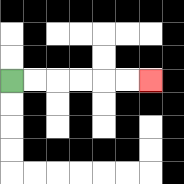{'start': '[0, 3]', 'end': '[6, 3]', 'path_directions': 'R,R,R,R,R,R', 'path_coordinates': '[[0, 3], [1, 3], [2, 3], [3, 3], [4, 3], [5, 3], [6, 3]]'}